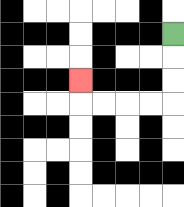{'start': '[7, 1]', 'end': '[3, 3]', 'path_directions': 'D,D,D,L,L,L,L,U', 'path_coordinates': '[[7, 1], [7, 2], [7, 3], [7, 4], [6, 4], [5, 4], [4, 4], [3, 4], [3, 3]]'}